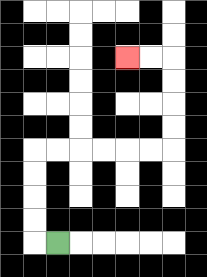{'start': '[2, 10]', 'end': '[5, 2]', 'path_directions': 'L,U,U,U,U,R,R,R,R,R,R,U,U,U,U,L,L', 'path_coordinates': '[[2, 10], [1, 10], [1, 9], [1, 8], [1, 7], [1, 6], [2, 6], [3, 6], [4, 6], [5, 6], [6, 6], [7, 6], [7, 5], [7, 4], [7, 3], [7, 2], [6, 2], [5, 2]]'}